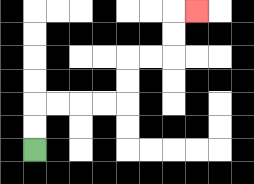{'start': '[1, 6]', 'end': '[8, 0]', 'path_directions': 'U,U,R,R,R,R,U,U,R,R,U,U,R', 'path_coordinates': '[[1, 6], [1, 5], [1, 4], [2, 4], [3, 4], [4, 4], [5, 4], [5, 3], [5, 2], [6, 2], [7, 2], [7, 1], [7, 0], [8, 0]]'}